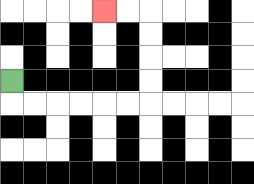{'start': '[0, 3]', 'end': '[4, 0]', 'path_directions': 'D,R,R,R,R,R,R,U,U,U,U,L,L', 'path_coordinates': '[[0, 3], [0, 4], [1, 4], [2, 4], [3, 4], [4, 4], [5, 4], [6, 4], [6, 3], [6, 2], [6, 1], [6, 0], [5, 0], [4, 0]]'}